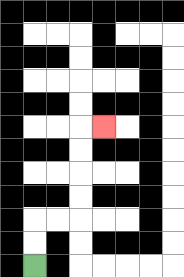{'start': '[1, 11]', 'end': '[4, 5]', 'path_directions': 'U,U,R,R,U,U,U,U,R', 'path_coordinates': '[[1, 11], [1, 10], [1, 9], [2, 9], [3, 9], [3, 8], [3, 7], [3, 6], [3, 5], [4, 5]]'}